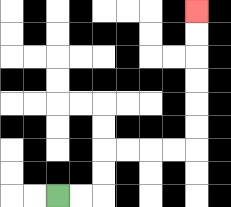{'start': '[2, 8]', 'end': '[8, 0]', 'path_directions': 'R,R,U,U,R,R,R,R,U,U,U,U,U,U', 'path_coordinates': '[[2, 8], [3, 8], [4, 8], [4, 7], [4, 6], [5, 6], [6, 6], [7, 6], [8, 6], [8, 5], [8, 4], [8, 3], [8, 2], [8, 1], [8, 0]]'}